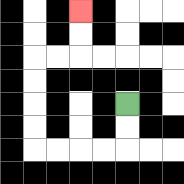{'start': '[5, 4]', 'end': '[3, 0]', 'path_directions': 'D,D,L,L,L,L,U,U,U,U,R,R,U,U', 'path_coordinates': '[[5, 4], [5, 5], [5, 6], [4, 6], [3, 6], [2, 6], [1, 6], [1, 5], [1, 4], [1, 3], [1, 2], [2, 2], [3, 2], [3, 1], [3, 0]]'}